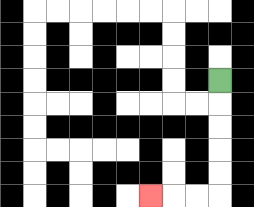{'start': '[9, 3]', 'end': '[6, 8]', 'path_directions': 'D,D,D,D,D,L,L,L', 'path_coordinates': '[[9, 3], [9, 4], [9, 5], [9, 6], [9, 7], [9, 8], [8, 8], [7, 8], [6, 8]]'}